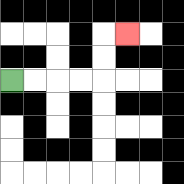{'start': '[0, 3]', 'end': '[5, 1]', 'path_directions': 'R,R,R,R,U,U,R', 'path_coordinates': '[[0, 3], [1, 3], [2, 3], [3, 3], [4, 3], [4, 2], [4, 1], [5, 1]]'}